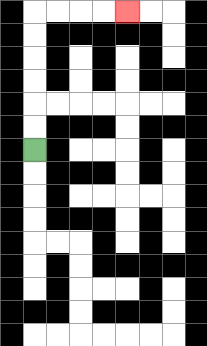{'start': '[1, 6]', 'end': '[5, 0]', 'path_directions': 'U,U,U,U,U,U,R,R,R,R', 'path_coordinates': '[[1, 6], [1, 5], [1, 4], [1, 3], [1, 2], [1, 1], [1, 0], [2, 0], [3, 0], [4, 0], [5, 0]]'}